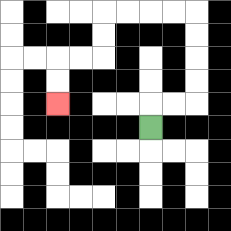{'start': '[6, 5]', 'end': '[2, 4]', 'path_directions': 'U,R,R,U,U,U,U,L,L,L,L,D,D,L,L,D,D', 'path_coordinates': '[[6, 5], [6, 4], [7, 4], [8, 4], [8, 3], [8, 2], [8, 1], [8, 0], [7, 0], [6, 0], [5, 0], [4, 0], [4, 1], [4, 2], [3, 2], [2, 2], [2, 3], [2, 4]]'}